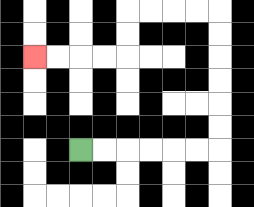{'start': '[3, 6]', 'end': '[1, 2]', 'path_directions': 'R,R,R,R,R,R,U,U,U,U,U,U,L,L,L,L,D,D,L,L,L,L', 'path_coordinates': '[[3, 6], [4, 6], [5, 6], [6, 6], [7, 6], [8, 6], [9, 6], [9, 5], [9, 4], [9, 3], [9, 2], [9, 1], [9, 0], [8, 0], [7, 0], [6, 0], [5, 0], [5, 1], [5, 2], [4, 2], [3, 2], [2, 2], [1, 2]]'}